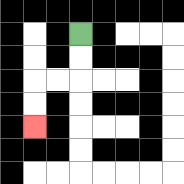{'start': '[3, 1]', 'end': '[1, 5]', 'path_directions': 'D,D,L,L,D,D', 'path_coordinates': '[[3, 1], [3, 2], [3, 3], [2, 3], [1, 3], [1, 4], [1, 5]]'}